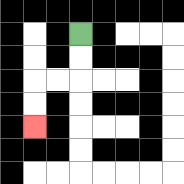{'start': '[3, 1]', 'end': '[1, 5]', 'path_directions': 'D,D,L,L,D,D', 'path_coordinates': '[[3, 1], [3, 2], [3, 3], [2, 3], [1, 3], [1, 4], [1, 5]]'}